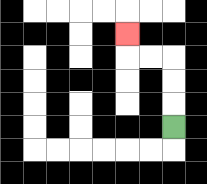{'start': '[7, 5]', 'end': '[5, 1]', 'path_directions': 'U,U,U,L,L,U', 'path_coordinates': '[[7, 5], [7, 4], [7, 3], [7, 2], [6, 2], [5, 2], [5, 1]]'}